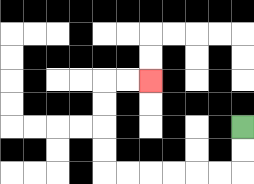{'start': '[10, 5]', 'end': '[6, 3]', 'path_directions': 'D,D,L,L,L,L,L,L,U,U,U,U,R,R', 'path_coordinates': '[[10, 5], [10, 6], [10, 7], [9, 7], [8, 7], [7, 7], [6, 7], [5, 7], [4, 7], [4, 6], [4, 5], [4, 4], [4, 3], [5, 3], [6, 3]]'}